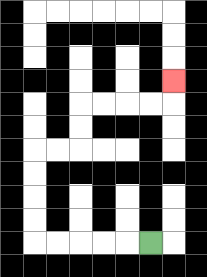{'start': '[6, 10]', 'end': '[7, 3]', 'path_directions': 'L,L,L,L,L,U,U,U,U,R,R,U,U,R,R,R,R,U', 'path_coordinates': '[[6, 10], [5, 10], [4, 10], [3, 10], [2, 10], [1, 10], [1, 9], [1, 8], [1, 7], [1, 6], [2, 6], [3, 6], [3, 5], [3, 4], [4, 4], [5, 4], [6, 4], [7, 4], [7, 3]]'}